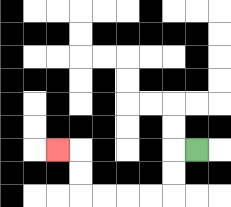{'start': '[8, 6]', 'end': '[2, 6]', 'path_directions': 'L,D,D,L,L,L,L,U,U,L', 'path_coordinates': '[[8, 6], [7, 6], [7, 7], [7, 8], [6, 8], [5, 8], [4, 8], [3, 8], [3, 7], [3, 6], [2, 6]]'}